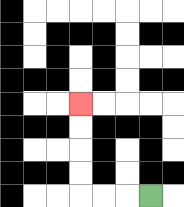{'start': '[6, 8]', 'end': '[3, 4]', 'path_directions': 'L,L,L,U,U,U,U', 'path_coordinates': '[[6, 8], [5, 8], [4, 8], [3, 8], [3, 7], [3, 6], [3, 5], [3, 4]]'}